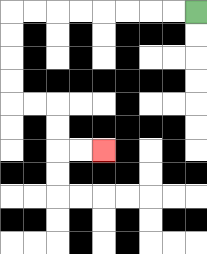{'start': '[8, 0]', 'end': '[4, 6]', 'path_directions': 'L,L,L,L,L,L,L,L,D,D,D,D,R,R,D,D,R,R', 'path_coordinates': '[[8, 0], [7, 0], [6, 0], [5, 0], [4, 0], [3, 0], [2, 0], [1, 0], [0, 0], [0, 1], [0, 2], [0, 3], [0, 4], [1, 4], [2, 4], [2, 5], [2, 6], [3, 6], [4, 6]]'}